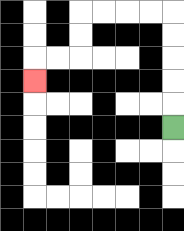{'start': '[7, 5]', 'end': '[1, 3]', 'path_directions': 'U,U,U,U,U,L,L,L,L,D,D,L,L,D', 'path_coordinates': '[[7, 5], [7, 4], [7, 3], [7, 2], [7, 1], [7, 0], [6, 0], [5, 0], [4, 0], [3, 0], [3, 1], [3, 2], [2, 2], [1, 2], [1, 3]]'}